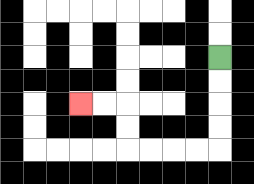{'start': '[9, 2]', 'end': '[3, 4]', 'path_directions': 'D,D,D,D,L,L,L,L,U,U,L,L', 'path_coordinates': '[[9, 2], [9, 3], [9, 4], [9, 5], [9, 6], [8, 6], [7, 6], [6, 6], [5, 6], [5, 5], [5, 4], [4, 4], [3, 4]]'}